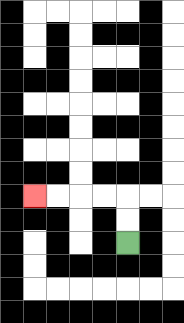{'start': '[5, 10]', 'end': '[1, 8]', 'path_directions': 'U,U,L,L,L,L', 'path_coordinates': '[[5, 10], [5, 9], [5, 8], [4, 8], [3, 8], [2, 8], [1, 8]]'}